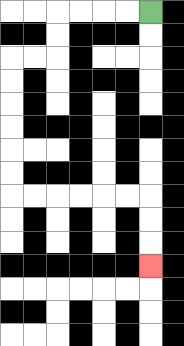{'start': '[6, 0]', 'end': '[6, 11]', 'path_directions': 'L,L,L,L,D,D,L,L,D,D,D,D,D,D,R,R,R,R,R,R,D,D,D', 'path_coordinates': '[[6, 0], [5, 0], [4, 0], [3, 0], [2, 0], [2, 1], [2, 2], [1, 2], [0, 2], [0, 3], [0, 4], [0, 5], [0, 6], [0, 7], [0, 8], [1, 8], [2, 8], [3, 8], [4, 8], [5, 8], [6, 8], [6, 9], [6, 10], [6, 11]]'}